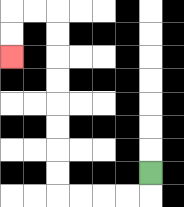{'start': '[6, 7]', 'end': '[0, 2]', 'path_directions': 'D,L,L,L,L,U,U,U,U,U,U,U,U,L,L,D,D', 'path_coordinates': '[[6, 7], [6, 8], [5, 8], [4, 8], [3, 8], [2, 8], [2, 7], [2, 6], [2, 5], [2, 4], [2, 3], [2, 2], [2, 1], [2, 0], [1, 0], [0, 0], [0, 1], [0, 2]]'}